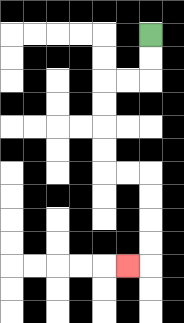{'start': '[6, 1]', 'end': '[5, 11]', 'path_directions': 'D,D,L,L,D,D,D,D,R,R,D,D,D,D,L', 'path_coordinates': '[[6, 1], [6, 2], [6, 3], [5, 3], [4, 3], [4, 4], [4, 5], [4, 6], [4, 7], [5, 7], [6, 7], [6, 8], [6, 9], [6, 10], [6, 11], [5, 11]]'}